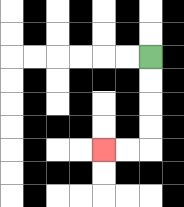{'start': '[6, 2]', 'end': '[4, 6]', 'path_directions': 'D,D,D,D,L,L', 'path_coordinates': '[[6, 2], [6, 3], [6, 4], [6, 5], [6, 6], [5, 6], [4, 6]]'}